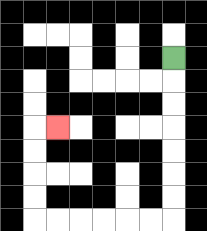{'start': '[7, 2]', 'end': '[2, 5]', 'path_directions': 'D,D,D,D,D,D,D,L,L,L,L,L,L,U,U,U,U,R', 'path_coordinates': '[[7, 2], [7, 3], [7, 4], [7, 5], [7, 6], [7, 7], [7, 8], [7, 9], [6, 9], [5, 9], [4, 9], [3, 9], [2, 9], [1, 9], [1, 8], [1, 7], [1, 6], [1, 5], [2, 5]]'}